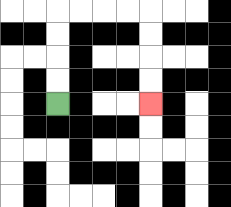{'start': '[2, 4]', 'end': '[6, 4]', 'path_directions': 'U,U,U,U,R,R,R,R,D,D,D,D', 'path_coordinates': '[[2, 4], [2, 3], [2, 2], [2, 1], [2, 0], [3, 0], [4, 0], [5, 0], [6, 0], [6, 1], [6, 2], [6, 3], [6, 4]]'}